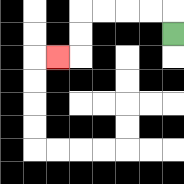{'start': '[7, 1]', 'end': '[2, 2]', 'path_directions': 'U,L,L,L,L,D,D,L', 'path_coordinates': '[[7, 1], [7, 0], [6, 0], [5, 0], [4, 0], [3, 0], [3, 1], [3, 2], [2, 2]]'}